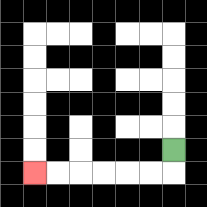{'start': '[7, 6]', 'end': '[1, 7]', 'path_directions': 'D,L,L,L,L,L,L', 'path_coordinates': '[[7, 6], [7, 7], [6, 7], [5, 7], [4, 7], [3, 7], [2, 7], [1, 7]]'}